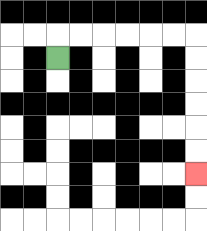{'start': '[2, 2]', 'end': '[8, 7]', 'path_directions': 'U,R,R,R,R,R,R,D,D,D,D,D,D', 'path_coordinates': '[[2, 2], [2, 1], [3, 1], [4, 1], [5, 1], [6, 1], [7, 1], [8, 1], [8, 2], [8, 3], [8, 4], [8, 5], [8, 6], [8, 7]]'}